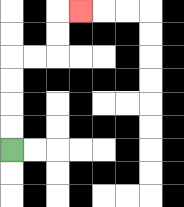{'start': '[0, 6]', 'end': '[3, 0]', 'path_directions': 'U,U,U,U,R,R,U,U,R', 'path_coordinates': '[[0, 6], [0, 5], [0, 4], [0, 3], [0, 2], [1, 2], [2, 2], [2, 1], [2, 0], [3, 0]]'}